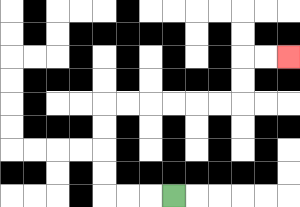{'start': '[7, 8]', 'end': '[12, 2]', 'path_directions': 'L,L,L,U,U,U,U,R,R,R,R,R,R,U,U,R,R', 'path_coordinates': '[[7, 8], [6, 8], [5, 8], [4, 8], [4, 7], [4, 6], [4, 5], [4, 4], [5, 4], [6, 4], [7, 4], [8, 4], [9, 4], [10, 4], [10, 3], [10, 2], [11, 2], [12, 2]]'}